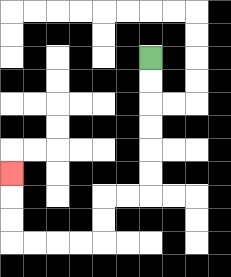{'start': '[6, 2]', 'end': '[0, 7]', 'path_directions': 'D,D,D,D,D,D,L,L,D,D,L,L,L,L,U,U,U', 'path_coordinates': '[[6, 2], [6, 3], [6, 4], [6, 5], [6, 6], [6, 7], [6, 8], [5, 8], [4, 8], [4, 9], [4, 10], [3, 10], [2, 10], [1, 10], [0, 10], [0, 9], [0, 8], [0, 7]]'}